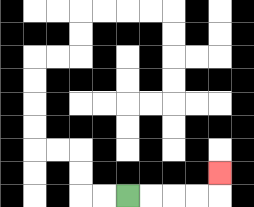{'start': '[5, 8]', 'end': '[9, 7]', 'path_directions': 'R,R,R,R,U', 'path_coordinates': '[[5, 8], [6, 8], [7, 8], [8, 8], [9, 8], [9, 7]]'}